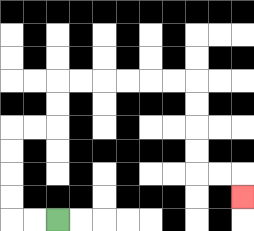{'start': '[2, 9]', 'end': '[10, 8]', 'path_directions': 'L,L,U,U,U,U,R,R,U,U,R,R,R,R,R,R,D,D,D,D,R,R,D', 'path_coordinates': '[[2, 9], [1, 9], [0, 9], [0, 8], [0, 7], [0, 6], [0, 5], [1, 5], [2, 5], [2, 4], [2, 3], [3, 3], [4, 3], [5, 3], [6, 3], [7, 3], [8, 3], [8, 4], [8, 5], [8, 6], [8, 7], [9, 7], [10, 7], [10, 8]]'}